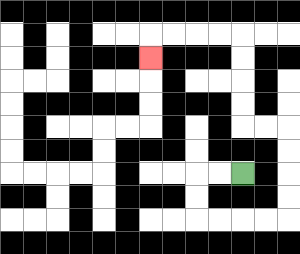{'start': '[10, 7]', 'end': '[6, 2]', 'path_directions': 'L,L,D,D,R,R,R,R,U,U,U,U,L,L,U,U,U,U,L,L,L,L,D', 'path_coordinates': '[[10, 7], [9, 7], [8, 7], [8, 8], [8, 9], [9, 9], [10, 9], [11, 9], [12, 9], [12, 8], [12, 7], [12, 6], [12, 5], [11, 5], [10, 5], [10, 4], [10, 3], [10, 2], [10, 1], [9, 1], [8, 1], [7, 1], [6, 1], [6, 2]]'}